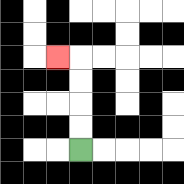{'start': '[3, 6]', 'end': '[2, 2]', 'path_directions': 'U,U,U,U,L', 'path_coordinates': '[[3, 6], [3, 5], [3, 4], [3, 3], [3, 2], [2, 2]]'}